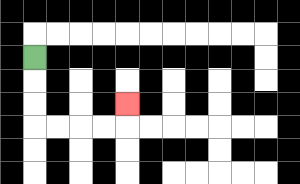{'start': '[1, 2]', 'end': '[5, 4]', 'path_directions': 'D,D,D,R,R,R,R,U', 'path_coordinates': '[[1, 2], [1, 3], [1, 4], [1, 5], [2, 5], [3, 5], [4, 5], [5, 5], [5, 4]]'}